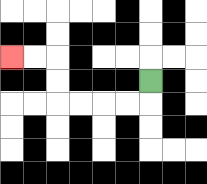{'start': '[6, 3]', 'end': '[0, 2]', 'path_directions': 'D,L,L,L,L,U,U,L,L', 'path_coordinates': '[[6, 3], [6, 4], [5, 4], [4, 4], [3, 4], [2, 4], [2, 3], [2, 2], [1, 2], [0, 2]]'}